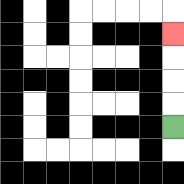{'start': '[7, 5]', 'end': '[7, 1]', 'path_directions': 'U,U,U,U', 'path_coordinates': '[[7, 5], [7, 4], [7, 3], [7, 2], [7, 1]]'}